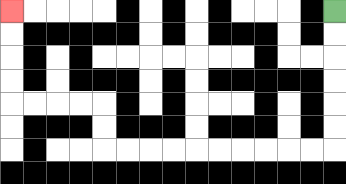{'start': '[14, 0]', 'end': '[0, 0]', 'path_directions': 'D,D,D,D,D,D,L,L,L,L,L,L,L,L,L,L,U,U,L,L,L,L,U,U,U,U', 'path_coordinates': '[[14, 0], [14, 1], [14, 2], [14, 3], [14, 4], [14, 5], [14, 6], [13, 6], [12, 6], [11, 6], [10, 6], [9, 6], [8, 6], [7, 6], [6, 6], [5, 6], [4, 6], [4, 5], [4, 4], [3, 4], [2, 4], [1, 4], [0, 4], [0, 3], [0, 2], [0, 1], [0, 0]]'}